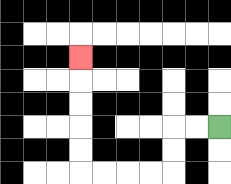{'start': '[9, 5]', 'end': '[3, 2]', 'path_directions': 'L,L,D,D,L,L,L,L,U,U,U,U,U', 'path_coordinates': '[[9, 5], [8, 5], [7, 5], [7, 6], [7, 7], [6, 7], [5, 7], [4, 7], [3, 7], [3, 6], [3, 5], [3, 4], [3, 3], [3, 2]]'}